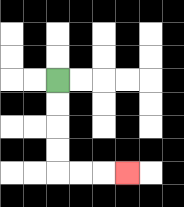{'start': '[2, 3]', 'end': '[5, 7]', 'path_directions': 'D,D,D,D,R,R,R', 'path_coordinates': '[[2, 3], [2, 4], [2, 5], [2, 6], [2, 7], [3, 7], [4, 7], [5, 7]]'}